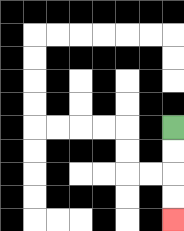{'start': '[7, 5]', 'end': '[7, 9]', 'path_directions': 'D,D,D,D', 'path_coordinates': '[[7, 5], [7, 6], [7, 7], [7, 8], [7, 9]]'}